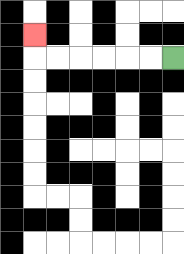{'start': '[7, 2]', 'end': '[1, 1]', 'path_directions': 'L,L,L,L,L,L,U', 'path_coordinates': '[[7, 2], [6, 2], [5, 2], [4, 2], [3, 2], [2, 2], [1, 2], [1, 1]]'}